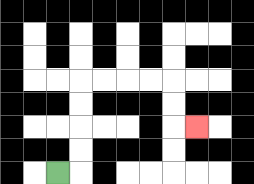{'start': '[2, 7]', 'end': '[8, 5]', 'path_directions': 'R,U,U,U,U,R,R,R,R,D,D,R', 'path_coordinates': '[[2, 7], [3, 7], [3, 6], [3, 5], [3, 4], [3, 3], [4, 3], [5, 3], [6, 3], [7, 3], [7, 4], [7, 5], [8, 5]]'}